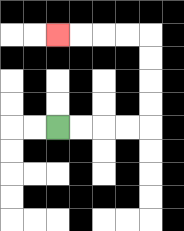{'start': '[2, 5]', 'end': '[2, 1]', 'path_directions': 'R,R,R,R,U,U,U,U,L,L,L,L', 'path_coordinates': '[[2, 5], [3, 5], [4, 5], [5, 5], [6, 5], [6, 4], [6, 3], [6, 2], [6, 1], [5, 1], [4, 1], [3, 1], [2, 1]]'}